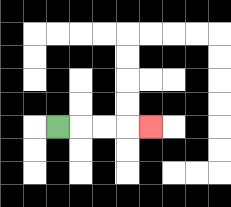{'start': '[2, 5]', 'end': '[6, 5]', 'path_directions': 'R,R,R,R', 'path_coordinates': '[[2, 5], [3, 5], [4, 5], [5, 5], [6, 5]]'}